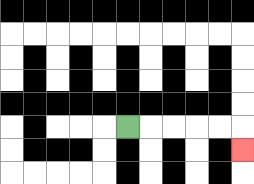{'start': '[5, 5]', 'end': '[10, 6]', 'path_directions': 'R,R,R,R,R,D', 'path_coordinates': '[[5, 5], [6, 5], [7, 5], [8, 5], [9, 5], [10, 5], [10, 6]]'}